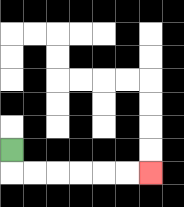{'start': '[0, 6]', 'end': '[6, 7]', 'path_directions': 'D,R,R,R,R,R,R', 'path_coordinates': '[[0, 6], [0, 7], [1, 7], [2, 7], [3, 7], [4, 7], [5, 7], [6, 7]]'}